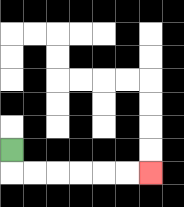{'start': '[0, 6]', 'end': '[6, 7]', 'path_directions': 'D,R,R,R,R,R,R', 'path_coordinates': '[[0, 6], [0, 7], [1, 7], [2, 7], [3, 7], [4, 7], [5, 7], [6, 7]]'}